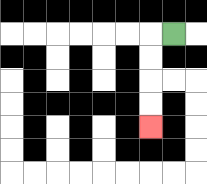{'start': '[7, 1]', 'end': '[6, 5]', 'path_directions': 'L,D,D,D,D', 'path_coordinates': '[[7, 1], [6, 1], [6, 2], [6, 3], [6, 4], [6, 5]]'}